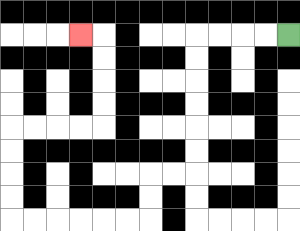{'start': '[12, 1]', 'end': '[3, 1]', 'path_directions': 'L,L,L,L,D,D,D,D,D,D,L,L,D,D,L,L,L,L,L,L,U,U,U,U,R,R,R,R,U,U,U,U,L', 'path_coordinates': '[[12, 1], [11, 1], [10, 1], [9, 1], [8, 1], [8, 2], [8, 3], [8, 4], [8, 5], [8, 6], [8, 7], [7, 7], [6, 7], [6, 8], [6, 9], [5, 9], [4, 9], [3, 9], [2, 9], [1, 9], [0, 9], [0, 8], [0, 7], [0, 6], [0, 5], [1, 5], [2, 5], [3, 5], [4, 5], [4, 4], [4, 3], [4, 2], [4, 1], [3, 1]]'}